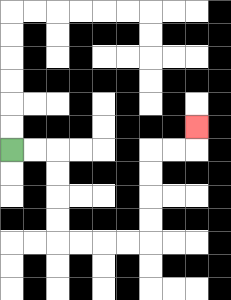{'start': '[0, 6]', 'end': '[8, 5]', 'path_directions': 'R,R,D,D,D,D,R,R,R,R,U,U,U,U,R,R,U', 'path_coordinates': '[[0, 6], [1, 6], [2, 6], [2, 7], [2, 8], [2, 9], [2, 10], [3, 10], [4, 10], [5, 10], [6, 10], [6, 9], [6, 8], [6, 7], [6, 6], [7, 6], [8, 6], [8, 5]]'}